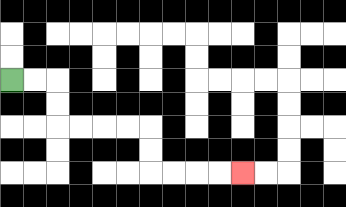{'start': '[0, 3]', 'end': '[10, 7]', 'path_directions': 'R,R,D,D,R,R,R,R,D,D,R,R,R,R', 'path_coordinates': '[[0, 3], [1, 3], [2, 3], [2, 4], [2, 5], [3, 5], [4, 5], [5, 5], [6, 5], [6, 6], [6, 7], [7, 7], [8, 7], [9, 7], [10, 7]]'}